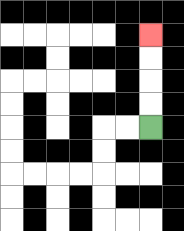{'start': '[6, 5]', 'end': '[6, 1]', 'path_directions': 'U,U,U,U', 'path_coordinates': '[[6, 5], [6, 4], [6, 3], [6, 2], [6, 1]]'}